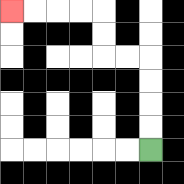{'start': '[6, 6]', 'end': '[0, 0]', 'path_directions': 'U,U,U,U,L,L,U,U,L,L,L,L', 'path_coordinates': '[[6, 6], [6, 5], [6, 4], [6, 3], [6, 2], [5, 2], [4, 2], [4, 1], [4, 0], [3, 0], [2, 0], [1, 0], [0, 0]]'}